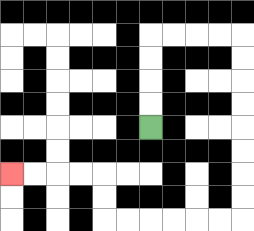{'start': '[6, 5]', 'end': '[0, 7]', 'path_directions': 'U,U,U,U,R,R,R,R,D,D,D,D,D,D,D,D,L,L,L,L,L,L,U,U,L,L,L,L', 'path_coordinates': '[[6, 5], [6, 4], [6, 3], [6, 2], [6, 1], [7, 1], [8, 1], [9, 1], [10, 1], [10, 2], [10, 3], [10, 4], [10, 5], [10, 6], [10, 7], [10, 8], [10, 9], [9, 9], [8, 9], [7, 9], [6, 9], [5, 9], [4, 9], [4, 8], [4, 7], [3, 7], [2, 7], [1, 7], [0, 7]]'}